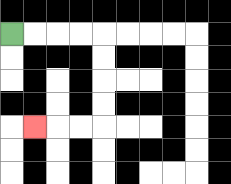{'start': '[0, 1]', 'end': '[1, 5]', 'path_directions': 'R,R,R,R,D,D,D,D,L,L,L', 'path_coordinates': '[[0, 1], [1, 1], [2, 1], [3, 1], [4, 1], [4, 2], [4, 3], [4, 4], [4, 5], [3, 5], [2, 5], [1, 5]]'}